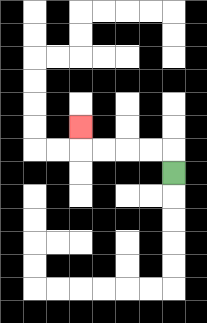{'start': '[7, 7]', 'end': '[3, 5]', 'path_directions': 'U,L,L,L,L,U', 'path_coordinates': '[[7, 7], [7, 6], [6, 6], [5, 6], [4, 6], [3, 6], [3, 5]]'}